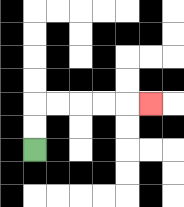{'start': '[1, 6]', 'end': '[6, 4]', 'path_directions': 'U,U,R,R,R,R,R', 'path_coordinates': '[[1, 6], [1, 5], [1, 4], [2, 4], [3, 4], [4, 4], [5, 4], [6, 4]]'}